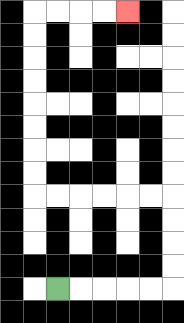{'start': '[2, 12]', 'end': '[5, 0]', 'path_directions': 'R,R,R,R,R,U,U,U,U,L,L,L,L,L,L,U,U,U,U,U,U,U,U,R,R,R,R', 'path_coordinates': '[[2, 12], [3, 12], [4, 12], [5, 12], [6, 12], [7, 12], [7, 11], [7, 10], [7, 9], [7, 8], [6, 8], [5, 8], [4, 8], [3, 8], [2, 8], [1, 8], [1, 7], [1, 6], [1, 5], [1, 4], [1, 3], [1, 2], [1, 1], [1, 0], [2, 0], [3, 0], [4, 0], [5, 0]]'}